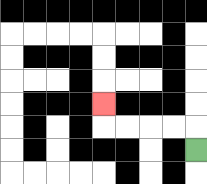{'start': '[8, 6]', 'end': '[4, 4]', 'path_directions': 'U,L,L,L,L,U', 'path_coordinates': '[[8, 6], [8, 5], [7, 5], [6, 5], [5, 5], [4, 5], [4, 4]]'}